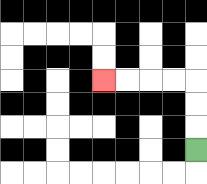{'start': '[8, 6]', 'end': '[4, 3]', 'path_directions': 'U,U,U,L,L,L,L', 'path_coordinates': '[[8, 6], [8, 5], [8, 4], [8, 3], [7, 3], [6, 3], [5, 3], [4, 3]]'}